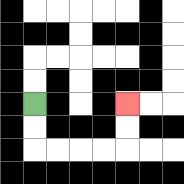{'start': '[1, 4]', 'end': '[5, 4]', 'path_directions': 'D,D,R,R,R,R,U,U', 'path_coordinates': '[[1, 4], [1, 5], [1, 6], [2, 6], [3, 6], [4, 6], [5, 6], [5, 5], [5, 4]]'}